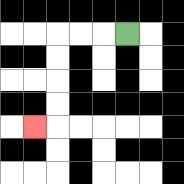{'start': '[5, 1]', 'end': '[1, 5]', 'path_directions': 'L,L,L,D,D,D,D,L', 'path_coordinates': '[[5, 1], [4, 1], [3, 1], [2, 1], [2, 2], [2, 3], [2, 4], [2, 5], [1, 5]]'}